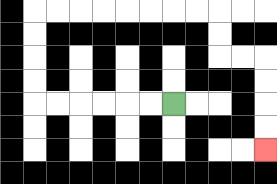{'start': '[7, 4]', 'end': '[11, 6]', 'path_directions': 'L,L,L,L,L,L,U,U,U,U,R,R,R,R,R,R,R,R,D,D,R,R,D,D,D,D', 'path_coordinates': '[[7, 4], [6, 4], [5, 4], [4, 4], [3, 4], [2, 4], [1, 4], [1, 3], [1, 2], [1, 1], [1, 0], [2, 0], [3, 0], [4, 0], [5, 0], [6, 0], [7, 0], [8, 0], [9, 0], [9, 1], [9, 2], [10, 2], [11, 2], [11, 3], [11, 4], [11, 5], [11, 6]]'}